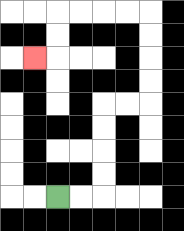{'start': '[2, 8]', 'end': '[1, 2]', 'path_directions': 'R,R,U,U,U,U,R,R,U,U,U,U,L,L,L,L,D,D,L', 'path_coordinates': '[[2, 8], [3, 8], [4, 8], [4, 7], [4, 6], [4, 5], [4, 4], [5, 4], [6, 4], [6, 3], [6, 2], [6, 1], [6, 0], [5, 0], [4, 0], [3, 0], [2, 0], [2, 1], [2, 2], [1, 2]]'}